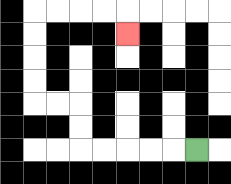{'start': '[8, 6]', 'end': '[5, 1]', 'path_directions': 'L,L,L,L,L,U,U,L,L,U,U,U,U,R,R,R,R,D', 'path_coordinates': '[[8, 6], [7, 6], [6, 6], [5, 6], [4, 6], [3, 6], [3, 5], [3, 4], [2, 4], [1, 4], [1, 3], [1, 2], [1, 1], [1, 0], [2, 0], [3, 0], [4, 0], [5, 0], [5, 1]]'}